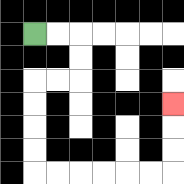{'start': '[1, 1]', 'end': '[7, 4]', 'path_directions': 'R,R,D,D,L,L,D,D,D,D,R,R,R,R,R,R,U,U,U', 'path_coordinates': '[[1, 1], [2, 1], [3, 1], [3, 2], [3, 3], [2, 3], [1, 3], [1, 4], [1, 5], [1, 6], [1, 7], [2, 7], [3, 7], [4, 7], [5, 7], [6, 7], [7, 7], [7, 6], [7, 5], [7, 4]]'}